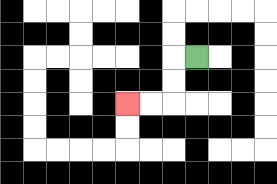{'start': '[8, 2]', 'end': '[5, 4]', 'path_directions': 'L,D,D,L,L', 'path_coordinates': '[[8, 2], [7, 2], [7, 3], [7, 4], [6, 4], [5, 4]]'}